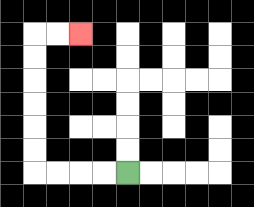{'start': '[5, 7]', 'end': '[3, 1]', 'path_directions': 'L,L,L,L,U,U,U,U,U,U,R,R', 'path_coordinates': '[[5, 7], [4, 7], [3, 7], [2, 7], [1, 7], [1, 6], [1, 5], [1, 4], [1, 3], [1, 2], [1, 1], [2, 1], [3, 1]]'}